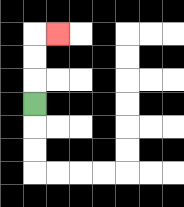{'start': '[1, 4]', 'end': '[2, 1]', 'path_directions': 'U,U,U,R', 'path_coordinates': '[[1, 4], [1, 3], [1, 2], [1, 1], [2, 1]]'}